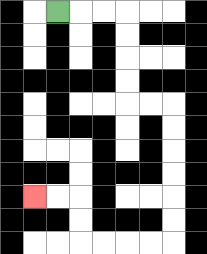{'start': '[2, 0]', 'end': '[1, 8]', 'path_directions': 'R,R,R,D,D,D,D,R,R,D,D,D,D,D,D,L,L,L,L,U,U,L,L', 'path_coordinates': '[[2, 0], [3, 0], [4, 0], [5, 0], [5, 1], [5, 2], [5, 3], [5, 4], [6, 4], [7, 4], [7, 5], [7, 6], [7, 7], [7, 8], [7, 9], [7, 10], [6, 10], [5, 10], [4, 10], [3, 10], [3, 9], [3, 8], [2, 8], [1, 8]]'}